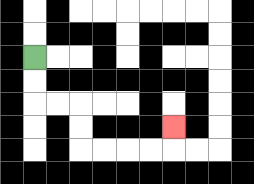{'start': '[1, 2]', 'end': '[7, 5]', 'path_directions': 'D,D,R,R,D,D,R,R,R,R,U', 'path_coordinates': '[[1, 2], [1, 3], [1, 4], [2, 4], [3, 4], [3, 5], [3, 6], [4, 6], [5, 6], [6, 6], [7, 6], [7, 5]]'}